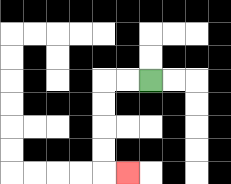{'start': '[6, 3]', 'end': '[5, 7]', 'path_directions': 'L,L,D,D,D,D,R', 'path_coordinates': '[[6, 3], [5, 3], [4, 3], [4, 4], [4, 5], [4, 6], [4, 7], [5, 7]]'}